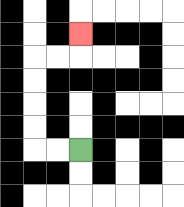{'start': '[3, 6]', 'end': '[3, 1]', 'path_directions': 'L,L,U,U,U,U,R,R,U', 'path_coordinates': '[[3, 6], [2, 6], [1, 6], [1, 5], [1, 4], [1, 3], [1, 2], [2, 2], [3, 2], [3, 1]]'}